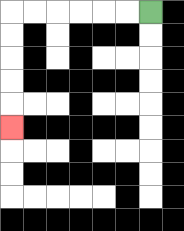{'start': '[6, 0]', 'end': '[0, 5]', 'path_directions': 'L,L,L,L,L,L,D,D,D,D,D', 'path_coordinates': '[[6, 0], [5, 0], [4, 0], [3, 0], [2, 0], [1, 0], [0, 0], [0, 1], [0, 2], [0, 3], [0, 4], [0, 5]]'}